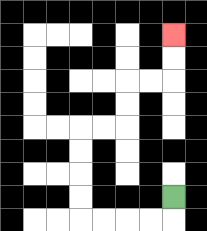{'start': '[7, 8]', 'end': '[7, 1]', 'path_directions': 'D,L,L,L,L,U,U,U,U,R,R,U,U,R,R,U,U', 'path_coordinates': '[[7, 8], [7, 9], [6, 9], [5, 9], [4, 9], [3, 9], [3, 8], [3, 7], [3, 6], [3, 5], [4, 5], [5, 5], [5, 4], [5, 3], [6, 3], [7, 3], [7, 2], [7, 1]]'}